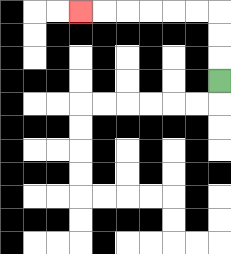{'start': '[9, 3]', 'end': '[3, 0]', 'path_directions': 'U,U,U,L,L,L,L,L,L', 'path_coordinates': '[[9, 3], [9, 2], [9, 1], [9, 0], [8, 0], [7, 0], [6, 0], [5, 0], [4, 0], [3, 0]]'}